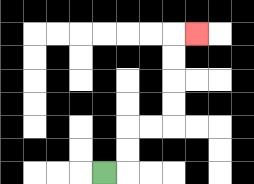{'start': '[4, 7]', 'end': '[8, 1]', 'path_directions': 'R,U,U,R,R,U,U,U,U,R', 'path_coordinates': '[[4, 7], [5, 7], [5, 6], [5, 5], [6, 5], [7, 5], [7, 4], [7, 3], [7, 2], [7, 1], [8, 1]]'}